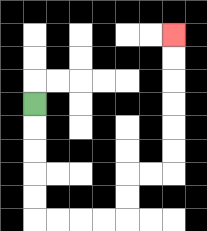{'start': '[1, 4]', 'end': '[7, 1]', 'path_directions': 'D,D,D,D,D,R,R,R,R,U,U,R,R,U,U,U,U,U,U', 'path_coordinates': '[[1, 4], [1, 5], [1, 6], [1, 7], [1, 8], [1, 9], [2, 9], [3, 9], [4, 9], [5, 9], [5, 8], [5, 7], [6, 7], [7, 7], [7, 6], [7, 5], [7, 4], [7, 3], [7, 2], [7, 1]]'}